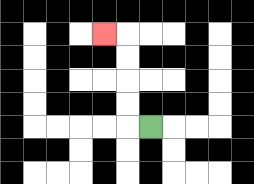{'start': '[6, 5]', 'end': '[4, 1]', 'path_directions': 'L,U,U,U,U,L', 'path_coordinates': '[[6, 5], [5, 5], [5, 4], [5, 3], [5, 2], [5, 1], [4, 1]]'}